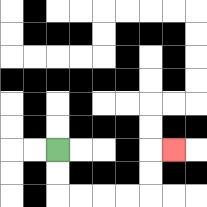{'start': '[2, 6]', 'end': '[7, 6]', 'path_directions': 'D,D,R,R,R,R,U,U,R', 'path_coordinates': '[[2, 6], [2, 7], [2, 8], [3, 8], [4, 8], [5, 8], [6, 8], [6, 7], [6, 6], [7, 6]]'}